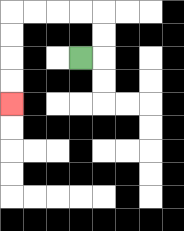{'start': '[3, 2]', 'end': '[0, 4]', 'path_directions': 'R,U,U,L,L,L,L,D,D,D,D', 'path_coordinates': '[[3, 2], [4, 2], [4, 1], [4, 0], [3, 0], [2, 0], [1, 0], [0, 0], [0, 1], [0, 2], [0, 3], [0, 4]]'}